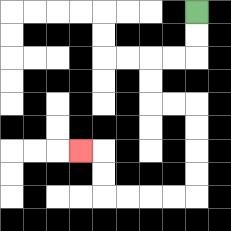{'start': '[8, 0]', 'end': '[3, 6]', 'path_directions': 'D,D,L,L,D,D,R,R,D,D,D,D,L,L,L,L,U,U,L', 'path_coordinates': '[[8, 0], [8, 1], [8, 2], [7, 2], [6, 2], [6, 3], [6, 4], [7, 4], [8, 4], [8, 5], [8, 6], [8, 7], [8, 8], [7, 8], [6, 8], [5, 8], [4, 8], [4, 7], [4, 6], [3, 6]]'}